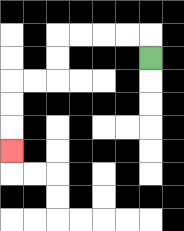{'start': '[6, 2]', 'end': '[0, 6]', 'path_directions': 'U,L,L,L,L,D,D,L,L,D,D,D', 'path_coordinates': '[[6, 2], [6, 1], [5, 1], [4, 1], [3, 1], [2, 1], [2, 2], [2, 3], [1, 3], [0, 3], [0, 4], [0, 5], [0, 6]]'}